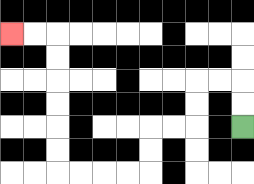{'start': '[10, 5]', 'end': '[0, 1]', 'path_directions': 'U,U,L,L,D,D,L,L,D,D,L,L,L,L,U,U,U,U,U,U,L,L', 'path_coordinates': '[[10, 5], [10, 4], [10, 3], [9, 3], [8, 3], [8, 4], [8, 5], [7, 5], [6, 5], [6, 6], [6, 7], [5, 7], [4, 7], [3, 7], [2, 7], [2, 6], [2, 5], [2, 4], [2, 3], [2, 2], [2, 1], [1, 1], [0, 1]]'}